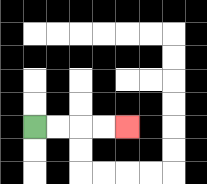{'start': '[1, 5]', 'end': '[5, 5]', 'path_directions': 'R,R,R,R', 'path_coordinates': '[[1, 5], [2, 5], [3, 5], [4, 5], [5, 5]]'}